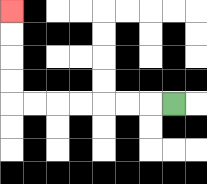{'start': '[7, 4]', 'end': '[0, 0]', 'path_directions': 'L,L,L,L,L,L,L,U,U,U,U', 'path_coordinates': '[[7, 4], [6, 4], [5, 4], [4, 4], [3, 4], [2, 4], [1, 4], [0, 4], [0, 3], [0, 2], [0, 1], [0, 0]]'}